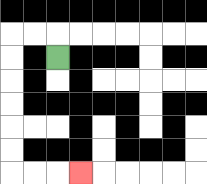{'start': '[2, 2]', 'end': '[3, 7]', 'path_directions': 'U,L,L,D,D,D,D,D,D,R,R,R', 'path_coordinates': '[[2, 2], [2, 1], [1, 1], [0, 1], [0, 2], [0, 3], [0, 4], [0, 5], [0, 6], [0, 7], [1, 7], [2, 7], [3, 7]]'}